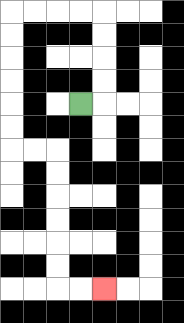{'start': '[3, 4]', 'end': '[4, 12]', 'path_directions': 'R,U,U,U,U,L,L,L,L,D,D,D,D,D,D,R,R,D,D,D,D,D,D,R,R', 'path_coordinates': '[[3, 4], [4, 4], [4, 3], [4, 2], [4, 1], [4, 0], [3, 0], [2, 0], [1, 0], [0, 0], [0, 1], [0, 2], [0, 3], [0, 4], [0, 5], [0, 6], [1, 6], [2, 6], [2, 7], [2, 8], [2, 9], [2, 10], [2, 11], [2, 12], [3, 12], [4, 12]]'}